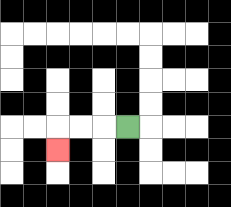{'start': '[5, 5]', 'end': '[2, 6]', 'path_directions': 'L,L,L,D', 'path_coordinates': '[[5, 5], [4, 5], [3, 5], [2, 5], [2, 6]]'}